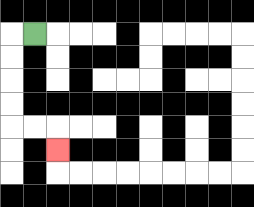{'start': '[1, 1]', 'end': '[2, 6]', 'path_directions': 'L,D,D,D,D,R,R,D', 'path_coordinates': '[[1, 1], [0, 1], [0, 2], [0, 3], [0, 4], [0, 5], [1, 5], [2, 5], [2, 6]]'}